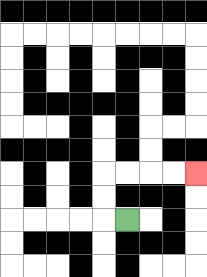{'start': '[5, 9]', 'end': '[8, 7]', 'path_directions': 'L,U,U,R,R,R,R', 'path_coordinates': '[[5, 9], [4, 9], [4, 8], [4, 7], [5, 7], [6, 7], [7, 7], [8, 7]]'}